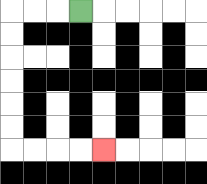{'start': '[3, 0]', 'end': '[4, 6]', 'path_directions': 'L,L,L,D,D,D,D,D,D,R,R,R,R', 'path_coordinates': '[[3, 0], [2, 0], [1, 0], [0, 0], [0, 1], [0, 2], [0, 3], [0, 4], [0, 5], [0, 6], [1, 6], [2, 6], [3, 6], [4, 6]]'}